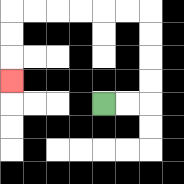{'start': '[4, 4]', 'end': '[0, 3]', 'path_directions': 'R,R,U,U,U,U,L,L,L,L,L,L,D,D,D', 'path_coordinates': '[[4, 4], [5, 4], [6, 4], [6, 3], [6, 2], [6, 1], [6, 0], [5, 0], [4, 0], [3, 0], [2, 0], [1, 0], [0, 0], [0, 1], [0, 2], [0, 3]]'}